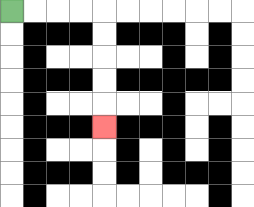{'start': '[0, 0]', 'end': '[4, 5]', 'path_directions': 'R,R,R,R,D,D,D,D,D', 'path_coordinates': '[[0, 0], [1, 0], [2, 0], [3, 0], [4, 0], [4, 1], [4, 2], [4, 3], [4, 4], [4, 5]]'}